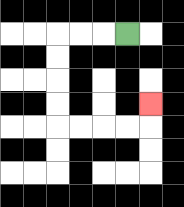{'start': '[5, 1]', 'end': '[6, 4]', 'path_directions': 'L,L,L,D,D,D,D,R,R,R,R,U', 'path_coordinates': '[[5, 1], [4, 1], [3, 1], [2, 1], [2, 2], [2, 3], [2, 4], [2, 5], [3, 5], [4, 5], [5, 5], [6, 5], [6, 4]]'}